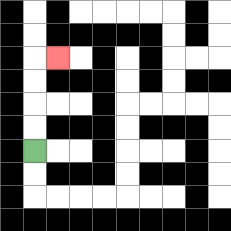{'start': '[1, 6]', 'end': '[2, 2]', 'path_directions': 'U,U,U,U,R', 'path_coordinates': '[[1, 6], [1, 5], [1, 4], [1, 3], [1, 2], [2, 2]]'}